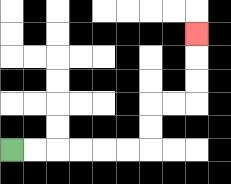{'start': '[0, 6]', 'end': '[8, 1]', 'path_directions': 'R,R,R,R,R,R,U,U,R,R,U,U,U', 'path_coordinates': '[[0, 6], [1, 6], [2, 6], [3, 6], [4, 6], [5, 6], [6, 6], [6, 5], [6, 4], [7, 4], [8, 4], [8, 3], [8, 2], [8, 1]]'}